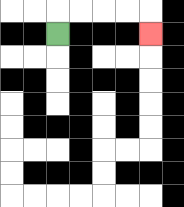{'start': '[2, 1]', 'end': '[6, 1]', 'path_directions': 'U,R,R,R,R,D', 'path_coordinates': '[[2, 1], [2, 0], [3, 0], [4, 0], [5, 0], [6, 0], [6, 1]]'}